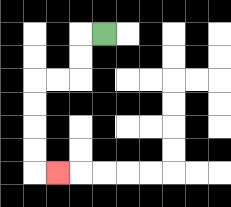{'start': '[4, 1]', 'end': '[2, 7]', 'path_directions': 'L,D,D,L,L,D,D,D,D,R', 'path_coordinates': '[[4, 1], [3, 1], [3, 2], [3, 3], [2, 3], [1, 3], [1, 4], [1, 5], [1, 6], [1, 7], [2, 7]]'}